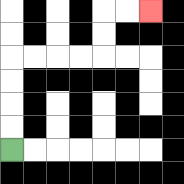{'start': '[0, 6]', 'end': '[6, 0]', 'path_directions': 'U,U,U,U,R,R,R,R,U,U,R,R', 'path_coordinates': '[[0, 6], [0, 5], [0, 4], [0, 3], [0, 2], [1, 2], [2, 2], [3, 2], [4, 2], [4, 1], [4, 0], [5, 0], [6, 0]]'}